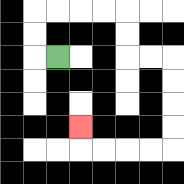{'start': '[2, 2]', 'end': '[3, 5]', 'path_directions': 'L,U,U,R,R,R,R,D,D,R,R,D,D,D,D,L,L,L,L,U', 'path_coordinates': '[[2, 2], [1, 2], [1, 1], [1, 0], [2, 0], [3, 0], [4, 0], [5, 0], [5, 1], [5, 2], [6, 2], [7, 2], [7, 3], [7, 4], [7, 5], [7, 6], [6, 6], [5, 6], [4, 6], [3, 6], [3, 5]]'}